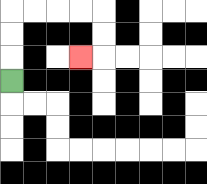{'start': '[0, 3]', 'end': '[3, 2]', 'path_directions': 'U,U,U,R,R,R,R,D,D,L', 'path_coordinates': '[[0, 3], [0, 2], [0, 1], [0, 0], [1, 0], [2, 0], [3, 0], [4, 0], [4, 1], [4, 2], [3, 2]]'}